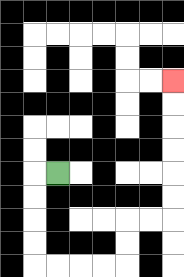{'start': '[2, 7]', 'end': '[7, 3]', 'path_directions': 'L,D,D,D,D,R,R,R,R,U,U,R,R,U,U,U,U,U,U', 'path_coordinates': '[[2, 7], [1, 7], [1, 8], [1, 9], [1, 10], [1, 11], [2, 11], [3, 11], [4, 11], [5, 11], [5, 10], [5, 9], [6, 9], [7, 9], [7, 8], [7, 7], [7, 6], [7, 5], [7, 4], [7, 3]]'}